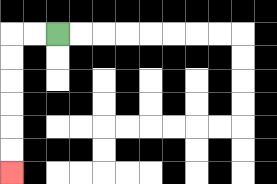{'start': '[2, 1]', 'end': '[0, 7]', 'path_directions': 'L,L,D,D,D,D,D,D', 'path_coordinates': '[[2, 1], [1, 1], [0, 1], [0, 2], [0, 3], [0, 4], [0, 5], [0, 6], [0, 7]]'}